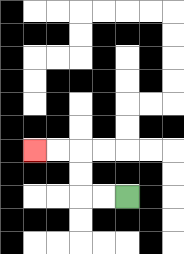{'start': '[5, 8]', 'end': '[1, 6]', 'path_directions': 'L,L,U,U,L,L', 'path_coordinates': '[[5, 8], [4, 8], [3, 8], [3, 7], [3, 6], [2, 6], [1, 6]]'}